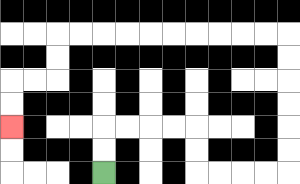{'start': '[4, 7]', 'end': '[0, 5]', 'path_directions': 'U,U,R,R,R,R,D,D,R,R,R,R,U,U,U,U,U,U,L,L,L,L,L,L,L,L,L,L,D,D,L,L,D,D', 'path_coordinates': '[[4, 7], [4, 6], [4, 5], [5, 5], [6, 5], [7, 5], [8, 5], [8, 6], [8, 7], [9, 7], [10, 7], [11, 7], [12, 7], [12, 6], [12, 5], [12, 4], [12, 3], [12, 2], [12, 1], [11, 1], [10, 1], [9, 1], [8, 1], [7, 1], [6, 1], [5, 1], [4, 1], [3, 1], [2, 1], [2, 2], [2, 3], [1, 3], [0, 3], [0, 4], [0, 5]]'}